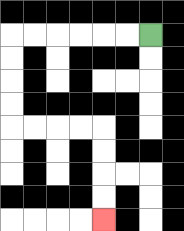{'start': '[6, 1]', 'end': '[4, 9]', 'path_directions': 'L,L,L,L,L,L,D,D,D,D,R,R,R,R,D,D,D,D', 'path_coordinates': '[[6, 1], [5, 1], [4, 1], [3, 1], [2, 1], [1, 1], [0, 1], [0, 2], [0, 3], [0, 4], [0, 5], [1, 5], [2, 5], [3, 5], [4, 5], [4, 6], [4, 7], [4, 8], [4, 9]]'}